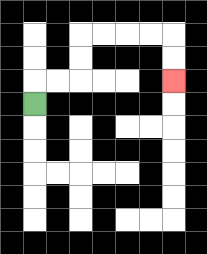{'start': '[1, 4]', 'end': '[7, 3]', 'path_directions': 'U,R,R,U,U,R,R,R,R,D,D', 'path_coordinates': '[[1, 4], [1, 3], [2, 3], [3, 3], [3, 2], [3, 1], [4, 1], [5, 1], [6, 1], [7, 1], [7, 2], [7, 3]]'}